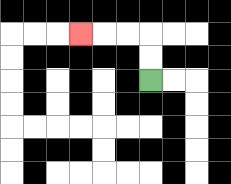{'start': '[6, 3]', 'end': '[3, 1]', 'path_directions': 'U,U,L,L,L', 'path_coordinates': '[[6, 3], [6, 2], [6, 1], [5, 1], [4, 1], [3, 1]]'}